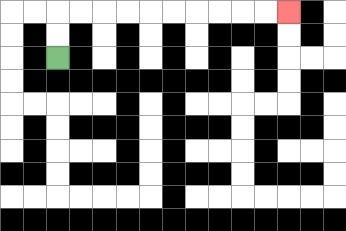{'start': '[2, 2]', 'end': '[12, 0]', 'path_directions': 'U,U,R,R,R,R,R,R,R,R,R,R', 'path_coordinates': '[[2, 2], [2, 1], [2, 0], [3, 0], [4, 0], [5, 0], [6, 0], [7, 0], [8, 0], [9, 0], [10, 0], [11, 0], [12, 0]]'}